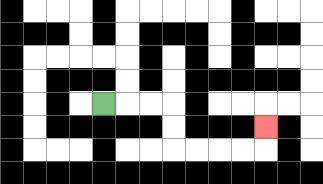{'start': '[4, 4]', 'end': '[11, 5]', 'path_directions': 'R,R,R,D,D,R,R,R,R,U', 'path_coordinates': '[[4, 4], [5, 4], [6, 4], [7, 4], [7, 5], [7, 6], [8, 6], [9, 6], [10, 6], [11, 6], [11, 5]]'}